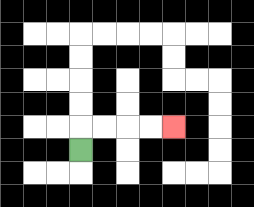{'start': '[3, 6]', 'end': '[7, 5]', 'path_directions': 'U,R,R,R,R', 'path_coordinates': '[[3, 6], [3, 5], [4, 5], [5, 5], [6, 5], [7, 5]]'}